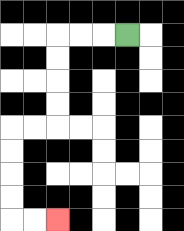{'start': '[5, 1]', 'end': '[2, 9]', 'path_directions': 'L,L,L,D,D,D,D,L,L,D,D,D,D,R,R', 'path_coordinates': '[[5, 1], [4, 1], [3, 1], [2, 1], [2, 2], [2, 3], [2, 4], [2, 5], [1, 5], [0, 5], [0, 6], [0, 7], [0, 8], [0, 9], [1, 9], [2, 9]]'}